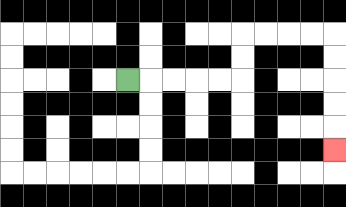{'start': '[5, 3]', 'end': '[14, 6]', 'path_directions': 'R,R,R,R,R,U,U,R,R,R,R,D,D,D,D,D', 'path_coordinates': '[[5, 3], [6, 3], [7, 3], [8, 3], [9, 3], [10, 3], [10, 2], [10, 1], [11, 1], [12, 1], [13, 1], [14, 1], [14, 2], [14, 3], [14, 4], [14, 5], [14, 6]]'}